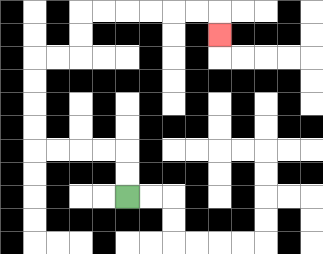{'start': '[5, 8]', 'end': '[9, 1]', 'path_directions': 'U,U,L,L,L,L,U,U,U,U,R,R,U,U,R,R,R,R,R,R,D', 'path_coordinates': '[[5, 8], [5, 7], [5, 6], [4, 6], [3, 6], [2, 6], [1, 6], [1, 5], [1, 4], [1, 3], [1, 2], [2, 2], [3, 2], [3, 1], [3, 0], [4, 0], [5, 0], [6, 0], [7, 0], [8, 0], [9, 0], [9, 1]]'}